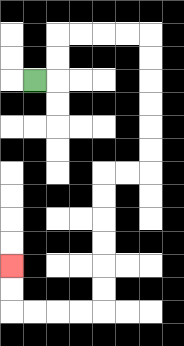{'start': '[1, 3]', 'end': '[0, 11]', 'path_directions': 'R,U,U,R,R,R,R,D,D,D,D,D,D,L,L,D,D,D,D,D,D,L,L,L,L,U,U', 'path_coordinates': '[[1, 3], [2, 3], [2, 2], [2, 1], [3, 1], [4, 1], [5, 1], [6, 1], [6, 2], [6, 3], [6, 4], [6, 5], [6, 6], [6, 7], [5, 7], [4, 7], [4, 8], [4, 9], [4, 10], [4, 11], [4, 12], [4, 13], [3, 13], [2, 13], [1, 13], [0, 13], [0, 12], [0, 11]]'}